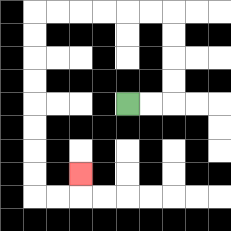{'start': '[5, 4]', 'end': '[3, 7]', 'path_directions': 'R,R,U,U,U,U,L,L,L,L,L,L,D,D,D,D,D,D,D,D,R,R,U', 'path_coordinates': '[[5, 4], [6, 4], [7, 4], [7, 3], [7, 2], [7, 1], [7, 0], [6, 0], [5, 0], [4, 0], [3, 0], [2, 0], [1, 0], [1, 1], [1, 2], [1, 3], [1, 4], [1, 5], [1, 6], [1, 7], [1, 8], [2, 8], [3, 8], [3, 7]]'}